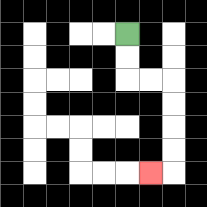{'start': '[5, 1]', 'end': '[6, 7]', 'path_directions': 'D,D,R,R,D,D,D,D,L', 'path_coordinates': '[[5, 1], [5, 2], [5, 3], [6, 3], [7, 3], [7, 4], [7, 5], [7, 6], [7, 7], [6, 7]]'}